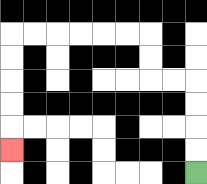{'start': '[8, 7]', 'end': '[0, 6]', 'path_directions': 'U,U,U,U,L,L,U,U,L,L,L,L,L,L,D,D,D,D,D', 'path_coordinates': '[[8, 7], [8, 6], [8, 5], [8, 4], [8, 3], [7, 3], [6, 3], [6, 2], [6, 1], [5, 1], [4, 1], [3, 1], [2, 1], [1, 1], [0, 1], [0, 2], [0, 3], [0, 4], [0, 5], [0, 6]]'}